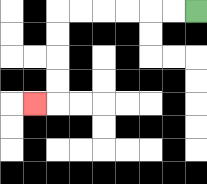{'start': '[8, 0]', 'end': '[1, 4]', 'path_directions': 'L,L,L,L,L,L,D,D,D,D,L', 'path_coordinates': '[[8, 0], [7, 0], [6, 0], [5, 0], [4, 0], [3, 0], [2, 0], [2, 1], [2, 2], [2, 3], [2, 4], [1, 4]]'}